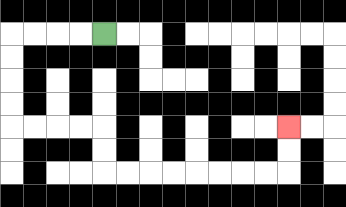{'start': '[4, 1]', 'end': '[12, 5]', 'path_directions': 'L,L,L,L,D,D,D,D,R,R,R,R,D,D,R,R,R,R,R,R,R,R,U,U', 'path_coordinates': '[[4, 1], [3, 1], [2, 1], [1, 1], [0, 1], [0, 2], [0, 3], [0, 4], [0, 5], [1, 5], [2, 5], [3, 5], [4, 5], [4, 6], [4, 7], [5, 7], [6, 7], [7, 7], [8, 7], [9, 7], [10, 7], [11, 7], [12, 7], [12, 6], [12, 5]]'}